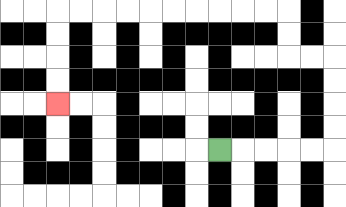{'start': '[9, 6]', 'end': '[2, 4]', 'path_directions': 'R,R,R,R,R,U,U,U,U,L,L,U,U,L,L,L,L,L,L,L,L,L,L,D,D,D,D', 'path_coordinates': '[[9, 6], [10, 6], [11, 6], [12, 6], [13, 6], [14, 6], [14, 5], [14, 4], [14, 3], [14, 2], [13, 2], [12, 2], [12, 1], [12, 0], [11, 0], [10, 0], [9, 0], [8, 0], [7, 0], [6, 0], [5, 0], [4, 0], [3, 0], [2, 0], [2, 1], [2, 2], [2, 3], [2, 4]]'}